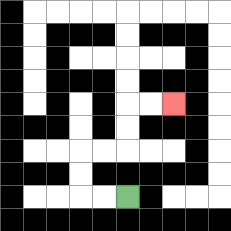{'start': '[5, 8]', 'end': '[7, 4]', 'path_directions': 'L,L,U,U,R,R,U,U,R,R', 'path_coordinates': '[[5, 8], [4, 8], [3, 8], [3, 7], [3, 6], [4, 6], [5, 6], [5, 5], [5, 4], [6, 4], [7, 4]]'}